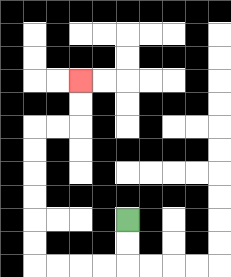{'start': '[5, 9]', 'end': '[3, 3]', 'path_directions': 'D,D,L,L,L,L,U,U,U,U,U,U,R,R,U,U', 'path_coordinates': '[[5, 9], [5, 10], [5, 11], [4, 11], [3, 11], [2, 11], [1, 11], [1, 10], [1, 9], [1, 8], [1, 7], [1, 6], [1, 5], [2, 5], [3, 5], [3, 4], [3, 3]]'}